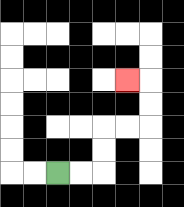{'start': '[2, 7]', 'end': '[5, 3]', 'path_directions': 'R,R,U,U,R,R,U,U,L', 'path_coordinates': '[[2, 7], [3, 7], [4, 7], [4, 6], [4, 5], [5, 5], [6, 5], [6, 4], [6, 3], [5, 3]]'}